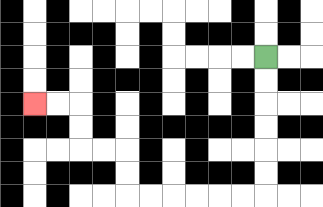{'start': '[11, 2]', 'end': '[1, 4]', 'path_directions': 'D,D,D,D,D,D,L,L,L,L,L,L,U,U,L,L,U,U,L,L', 'path_coordinates': '[[11, 2], [11, 3], [11, 4], [11, 5], [11, 6], [11, 7], [11, 8], [10, 8], [9, 8], [8, 8], [7, 8], [6, 8], [5, 8], [5, 7], [5, 6], [4, 6], [3, 6], [3, 5], [3, 4], [2, 4], [1, 4]]'}